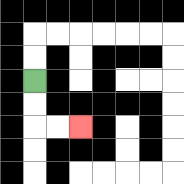{'start': '[1, 3]', 'end': '[3, 5]', 'path_directions': 'D,D,R,R', 'path_coordinates': '[[1, 3], [1, 4], [1, 5], [2, 5], [3, 5]]'}